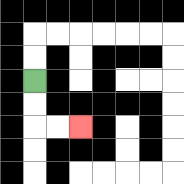{'start': '[1, 3]', 'end': '[3, 5]', 'path_directions': 'D,D,R,R', 'path_coordinates': '[[1, 3], [1, 4], [1, 5], [2, 5], [3, 5]]'}